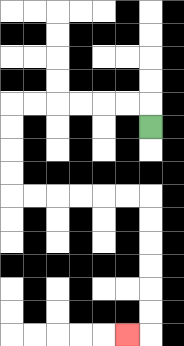{'start': '[6, 5]', 'end': '[5, 14]', 'path_directions': 'U,L,L,L,L,L,L,D,D,D,D,R,R,R,R,R,R,D,D,D,D,D,D,L', 'path_coordinates': '[[6, 5], [6, 4], [5, 4], [4, 4], [3, 4], [2, 4], [1, 4], [0, 4], [0, 5], [0, 6], [0, 7], [0, 8], [1, 8], [2, 8], [3, 8], [4, 8], [5, 8], [6, 8], [6, 9], [6, 10], [6, 11], [6, 12], [6, 13], [6, 14], [5, 14]]'}